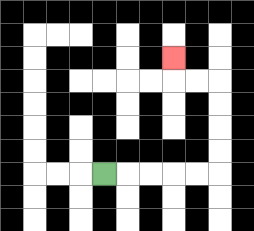{'start': '[4, 7]', 'end': '[7, 2]', 'path_directions': 'R,R,R,R,R,U,U,U,U,L,L,U', 'path_coordinates': '[[4, 7], [5, 7], [6, 7], [7, 7], [8, 7], [9, 7], [9, 6], [9, 5], [9, 4], [9, 3], [8, 3], [7, 3], [7, 2]]'}